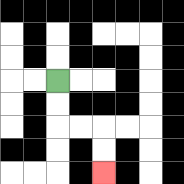{'start': '[2, 3]', 'end': '[4, 7]', 'path_directions': 'D,D,R,R,D,D', 'path_coordinates': '[[2, 3], [2, 4], [2, 5], [3, 5], [4, 5], [4, 6], [4, 7]]'}